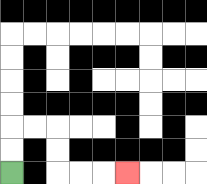{'start': '[0, 7]', 'end': '[5, 7]', 'path_directions': 'U,U,R,R,D,D,R,R,R', 'path_coordinates': '[[0, 7], [0, 6], [0, 5], [1, 5], [2, 5], [2, 6], [2, 7], [3, 7], [4, 7], [5, 7]]'}